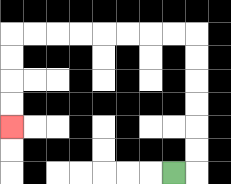{'start': '[7, 7]', 'end': '[0, 5]', 'path_directions': 'R,U,U,U,U,U,U,L,L,L,L,L,L,L,L,D,D,D,D', 'path_coordinates': '[[7, 7], [8, 7], [8, 6], [8, 5], [8, 4], [8, 3], [8, 2], [8, 1], [7, 1], [6, 1], [5, 1], [4, 1], [3, 1], [2, 1], [1, 1], [0, 1], [0, 2], [0, 3], [0, 4], [0, 5]]'}